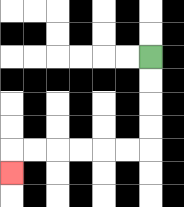{'start': '[6, 2]', 'end': '[0, 7]', 'path_directions': 'D,D,D,D,L,L,L,L,L,L,D', 'path_coordinates': '[[6, 2], [6, 3], [6, 4], [6, 5], [6, 6], [5, 6], [4, 6], [3, 6], [2, 6], [1, 6], [0, 6], [0, 7]]'}